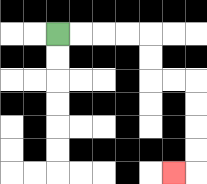{'start': '[2, 1]', 'end': '[7, 7]', 'path_directions': 'R,R,R,R,D,D,R,R,D,D,D,D,L', 'path_coordinates': '[[2, 1], [3, 1], [4, 1], [5, 1], [6, 1], [6, 2], [6, 3], [7, 3], [8, 3], [8, 4], [8, 5], [8, 6], [8, 7], [7, 7]]'}